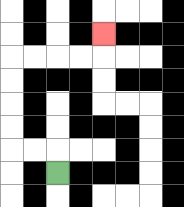{'start': '[2, 7]', 'end': '[4, 1]', 'path_directions': 'U,L,L,U,U,U,U,R,R,R,R,U', 'path_coordinates': '[[2, 7], [2, 6], [1, 6], [0, 6], [0, 5], [0, 4], [0, 3], [0, 2], [1, 2], [2, 2], [3, 2], [4, 2], [4, 1]]'}